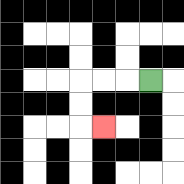{'start': '[6, 3]', 'end': '[4, 5]', 'path_directions': 'L,L,L,D,D,R', 'path_coordinates': '[[6, 3], [5, 3], [4, 3], [3, 3], [3, 4], [3, 5], [4, 5]]'}